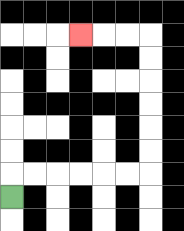{'start': '[0, 8]', 'end': '[3, 1]', 'path_directions': 'U,R,R,R,R,R,R,U,U,U,U,U,U,L,L,L', 'path_coordinates': '[[0, 8], [0, 7], [1, 7], [2, 7], [3, 7], [4, 7], [5, 7], [6, 7], [6, 6], [6, 5], [6, 4], [6, 3], [6, 2], [6, 1], [5, 1], [4, 1], [3, 1]]'}